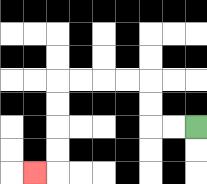{'start': '[8, 5]', 'end': '[1, 7]', 'path_directions': 'L,L,U,U,L,L,L,L,D,D,D,D,L', 'path_coordinates': '[[8, 5], [7, 5], [6, 5], [6, 4], [6, 3], [5, 3], [4, 3], [3, 3], [2, 3], [2, 4], [2, 5], [2, 6], [2, 7], [1, 7]]'}